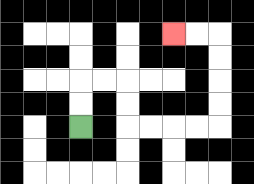{'start': '[3, 5]', 'end': '[7, 1]', 'path_directions': 'U,U,R,R,D,D,R,R,R,R,U,U,U,U,L,L', 'path_coordinates': '[[3, 5], [3, 4], [3, 3], [4, 3], [5, 3], [5, 4], [5, 5], [6, 5], [7, 5], [8, 5], [9, 5], [9, 4], [9, 3], [9, 2], [9, 1], [8, 1], [7, 1]]'}